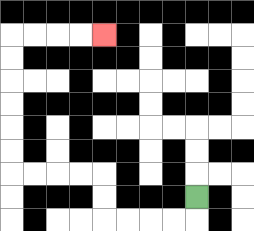{'start': '[8, 8]', 'end': '[4, 1]', 'path_directions': 'D,L,L,L,L,U,U,L,L,L,L,U,U,U,U,U,U,R,R,R,R', 'path_coordinates': '[[8, 8], [8, 9], [7, 9], [6, 9], [5, 9], [4, 9], [4, 8], [4, 7], [3, 7], [2, 7], [1, 7], [0, 7], [0, 6], [0, 5], [0, 4], [0, 3], [0, 2], [0, 1], [1, 1], [2, 1], [3, 1], [4, 1]]'}